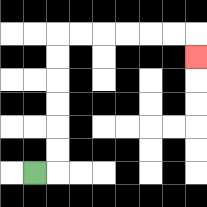{'start': '[1, 7]', 'end': '[8, 2]', 'path_directions': 'R,U,U,U,U,U,U,R,R,R,R,R,R,D', 'path_coordinates': '[[1, 7], [2, 7], [2, 6], [2, 5], [2, 4], [2, 3], [2, 2], [2, 1], [3, 1], [4, 1], [5, 1], [6, 1], [7, 1], [8, 1], [8, 2]]'}